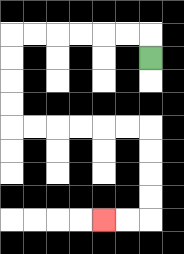{'start': '[6, 2]', 'end': '[4, 9]', 'path_directions': 'U,L,L,L,L,L,L,D,D,D,D,R,R,R,R,R,R,D,D,D,D,L,L', 'path_coordinates': '[[6, 2], [6, 1], [5, 1], [4, 1], [3, 1], [2, 1], [1, 1], [0, 1], [0, 2], [0, 3], [0, 4], [0, 5], [1, 5], [2, 5], [3, 5], [4, 5], [5, 5], [6, 5], [6, 6], [6, 7], [6, 8], [6, 9], [5, 9], [4, 9]]'}